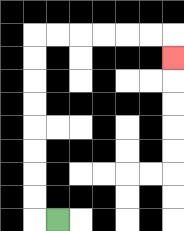{'start': '[2, 9]', 'end': '[7, 2]', 'path_directions': 'L,U,U,U,U,U,U,U,U,R,R,R,R,R,R,D', 'path_coordinates': '[[2, 9], [1, 9], [1, 8], [1, 7], [1, 6], [1, 5], [1, 4], [1, 3], [1, 2], [1, 1], [2, 1], [3, 1], [4, 1], [5, 1], [6, 1], [7, 1], [7, 2]]'}